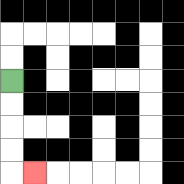{'start': '[0, 3]', 'end': '[1, 7]', 'path_directions': 'D,D,D,D,R', 'path_coordinates': '[[0, 3], [0, 4], [0, 5], [0, 6], [0, 7], [1, 7]]'}